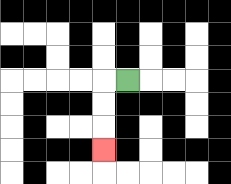{'start': '[5, 3]', 'end': '[4, 6]', 'path_directions': 'L,D,D,D', 'path_coordinates': '[[5, 3], [4, 3], [4, 4], [4, 5], [4, 6]]'}